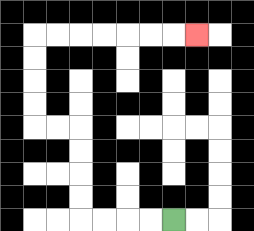{'start': '[7, 9]', 'end': '[8, 1]', 'path_directions': 'L,L,L,L,U,U,U,U,L,L,U,U,U,U,R,R,R,R,R,R,R', 'path_coordinates': '[[7, 9], [6, 9], [5, 9], [4, 9], [3, 9], [3, 8], [3, 7], [3, 6], [3, 5], [2, 5], [1, 5], [1, 4], [1, 3], [1, 2], [1, 1], [2, 1], [3, 1], [4, 1], [5, 1], [6, 1], [7, 1], [8, 1]]'}